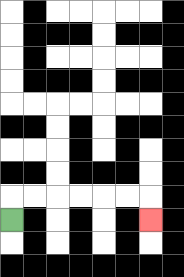{'start': '[0, 9]', 'end': '[6, 9]', 'path_directions': 'U,R,R,R,R,R,R,D', 'path_coordinates': '[[0, 9], [0, 8], [1, 8], [2, 8], [3, 8], [4, 8], [5, 8], [6, 8], [6, 9]]'}